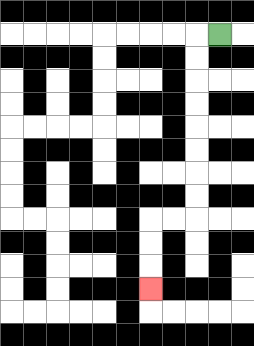{'start': '[9, 1]', 'end': '[6, 12]', 'path_directions': 'L,D,D,D,D,D,D,D,D,L,L,D,D,D', 'path_coordinates': '[[9, 1], [8, 1], [8, 2], [8, 3], [8, 4], [8, 5], [8, 6], [8, 7], [8, 8], [8, 9], [7, 9], [6, 9], [6, 10], [6, 11], [6, 12]]'}